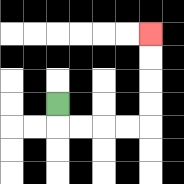{'start': '[2, 4]', 'end': '[6, 1]', 'path_directions': 'D,R,R,R,R,U,U,U,U', 'path_coordinates': '[[2, 4], [2, 5], [3, 5], [4, 5], [5, 5], [6, 5], [6, 4], [6, 3], [6, 2], [6, 1]]'}